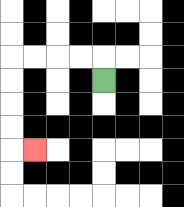{'start': '[4, 3]', 'end': '[1, 6]', 'path_directions': 'U,L,L,L,L,D,D,D,D,R', 'path_coordinates': '[[4, 3], [4, 2], [3, 2], [2, 2], [1, 2], [0, 2], [0, 3], [0, 4], [0, 5], [0, 6], [1, 6]]'}